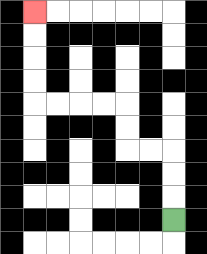{'start': '[7, 9]', 'end': '[1, 0]', 'path_directions': 'U,U,U,L,L,U,U,L,L,L,L,U,U,U,U', 'path_coordinates': '[[7, 9], [7, 8], [7, 7], [7, 6], [6, 6], [5, 6], [5, 5], [5, 4], [4, 4], [3, 4], [2, 4], [1, 4], [1, 3], [1, 2], [1, 1], [1, 0]]'}